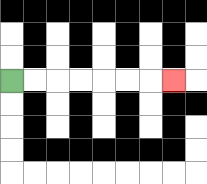{'start': '[0, 3]', 'end': '[7, 3]', 'path_directions': 'R,R,R,R,R,R,R', 'path_coordinates': '[[0, 3], [1, 3], [2, 3], [3, 3], [4, 3], [5, 3], [6, 3], [7, 3]]'}